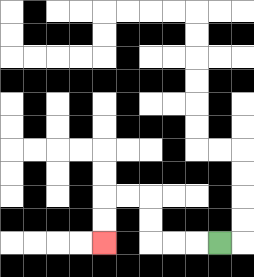{'start': '[9, 10]', 'end': '[4, 10]', 'path_directions': 'L,L,L,U,U,L,L,D,D', 'path_coordinates': '[[9, 10], [8, 10], [7, 10], [6, 10], [6, 9], [6, 8], [5, 8], [4, 8], [4, 9], [4, 10]]'}